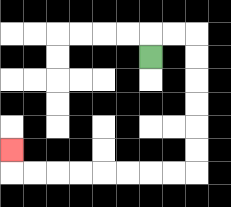{'start': '[6, 2]', 'end': '[0, 6]', 'path_directions': 'U,R,R,D,D,D,D,D,D,L,L,L,L,L,L,L,L,U', 'path_coordinates': '[[6, 2], [6, 1], [7, 1], [8, 1], [8, 2], [8, 3], [8, 4], [8, 5], [8, 6], [8, 7], [7, 7], [6, 7], [5, 7], [4, 7], [3, 7], [2, 7], [1, 7], [0, 7], [0, 6]]'}